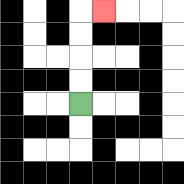{'start': '[3, 4]', 'end': '[4, 0]', 'path_directions': 'U,U,U,U,R', 'path_coordinates': '[[3, 4], [3, 3], [3, 2], [3, 1], [3, 0], [4, 0]]'}